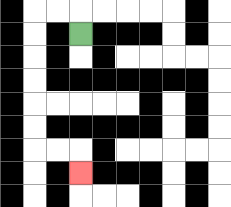{'start': '[3, 1]', 'end': '[3, 7]', 'path_directions': 'U,L,L,D,D,D,D,D,D,R,R,D', 'path_coordinates': '[[3, 1], [3, 0], [2, 0], [1, 0], [1, 1], [1, 2], [1, 3], [1, 4], [1, 5], [1, 6], [2, 6], [3, 6], [3, 7]]'}